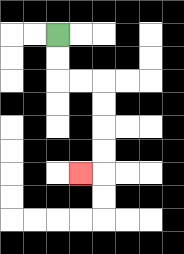{'start': '[2, 1]', 'end': '[3, 7]', 'path_directions': 'D,D,R,R,D,D,D,D,L', 'path_coordinates': '[[2, 1], [2, 2], [2, 3], [3, 3], [4, 3], [4, 4], [4, 5], [4, 6], [4, 7], [3, 7]]'}